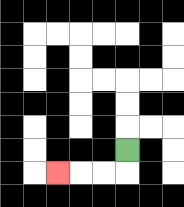{'start': '[5, 6]', 'end': '[2, 7]', 'path_directions': 'D,L,L,L', 'path_coordinates': '[[5, 6], [5, 7], [4, 7], [3, 7], [2, 7]]'}